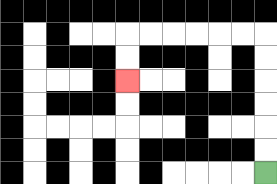{'start': '[11, 7]', 'end': '[5, 3]', 'path_directions': 'U,U,U,U,U,U,L,L,L,L,L,L,D,D', 'path_coordinates': '[[11, 7], [11, 6], [11, 5], [11, 4], [11, 3], [11, 2], [11, 1], [10, 1], [9, 1], [8, 1], [7, 1], [6, 1], [5, 1], [5, 2], [5, 3]]'}